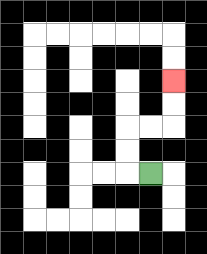{'start': '[6, 7]', 'end': '[7, 3]', 'path_directions': 'L,U,U,R,R,U,U', 'path_coordinates': '[[6, 7], [5, 7], [5, 6], [5, 5], [6, 5], [7, 5], [7, 4], [7, 3]]'}